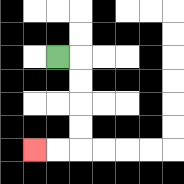{'start': '[2, 2]', 'end': '[1, 6]', 'path_directions': 'R,D,D,D,D,L,L', 'path_coordinates': '[[2, 2], [3, 2], [3, 3], [3, 4], [3, 5], [3, 6], [2, 6], [1, 6]]'}